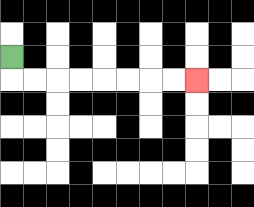{'start': '[0, 2]', 'end': '[8, 3]', 'path_directions': 'D,R,R,R,R,R,R,R,R', 'path_coordinates': '[[0, 2], [0, 3], [1, 3], [2, 3], [3, 3], [4, 3], [5, 3], [6, 3], [7, 3], [8, 3]]'}